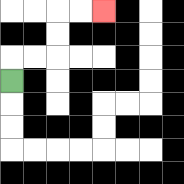{'start': '[0, 3]', 'end': '[4, 0]', 'path_directions': 'U,R,R,U,U,R,R', 'path_coordinates': '[[0, 3], [0, 2], [1, 2], [2, 2], [2, 1], [2, 0], [3, 0], [4, 0]]'}